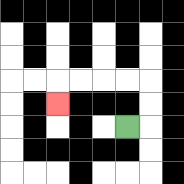{'start': '[5, 5]', 'end': '[2, 4]', 'path_directions': 'R,U,U,L,L,L,L,D', 'path_coordinates': '[[5, 5], [6, 5], [6, 4], [6, 3], [5, 3], [4, 3], [3, 3], [2, 3], [2, 4]]'}